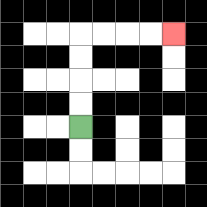{'start': '[3, 5]', 'end': '[7, 1]', 'path_directions': 'U,U,U,U,R,R,R,R', 'path_coordinates': '[[3, 5], [3, 4], [3, 3], [3, 2], [3, 1], [4, 1], [5, 1], [6, 1], [7, 1]]'}